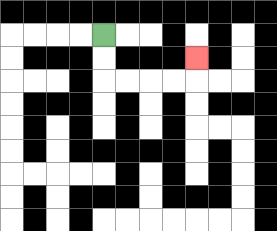{'start': '[4, 1]', 'end': '[8, 2]', 'path_directions': 'D,D,R,R,R,R,U', 'path_coordinates': '[[4, 1], [4, 2], [4, 3], [5, 3], [6, 3], [7, 3], [8, 3], [8, 2]]'}